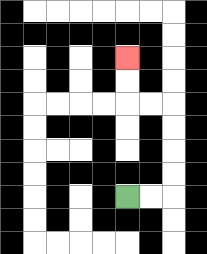{'start': '[5, 8]', 'end': '[5, 2]', 'path_directions': 'R,R,U,U,U,U,L,L,U,U', 'path_coordinates': '[[5, 8], [6, 8], [7, 8], [7, 7], [7, 6], [7, 5], [7, 4], [6, 4], [5, 4], [5, 3], [5, 2]]'}